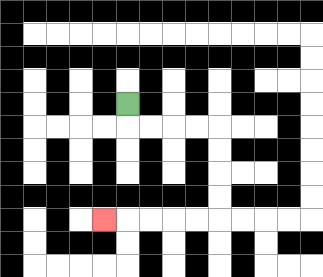{'start': '[5, 4]', 'end': '[4, 9]', 'path_directions': 'D,R,R,R,R,D,D,D,D,L,L,L,L,L', 'path_coordinates': '[[5, 4], [5, 5], [6, 5], [7, 5], [8, 5], [9, 5], [9, 6], [9, 7], [9, 8], [9, 9], [8, 9], [7, 9], [6, 9], [5, 9], [4, 9]]'}